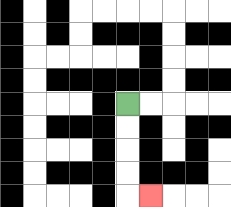{'start': '[5, 4]', 'end': '[6, 8]', 'path_directions': 'D,D,D,D,R', 'path_coordinates': '[[5, 4], [5, 5], [5, 6], [5, 7], [5, 8], [6, 8]]'}